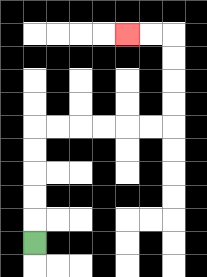{'start': '[1, 10]', 'end': '[5, 1]', 'path_directions': 'U,U,U,U,U,R,R,R,R,R,R,U,U,U,U,L,L', 'path_coordinates': '[[1, 10], [1, 9], [1, 8], [1, 7], [1, 6], [1, 5], [2, 5], [3, 5], [4, 5], [5, 5], [6, 5], [7, 5], [7, 4], [7, 3], [7, 2], [7, 1], [6, 1], [5, 1]]'}